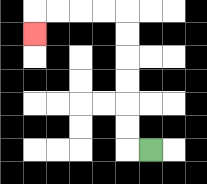{'start': '[6, 6]', 'end': '[1, 1]', 'path_directions': 'L,U,U,U,U,U,U,L,L,L,L,D', 'path_coordinates': '[[6, 6], [5, 6], [5, 5], [5, 4], [5, 3], [5, 2], [5, 1], [5, 0], [4, 0], [3, 0], [2, 0], [1, 0], [1, 1]]'}